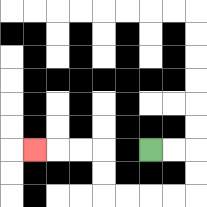{'start': '[6, 6]', 'end': '[1, 6]', 'path_directions': 'R,R,D,D,L,L,L,L,U,U,L,L,L', 'path_coordinates': '[[6, 6], [7, 6], [8, 6], [8, 7], [8, 8], [7, 8], [6, 8], [5, 8], [4, 8], [4, 7], [4, 6], [3, 6], [2, 6], [1, 6]]'}